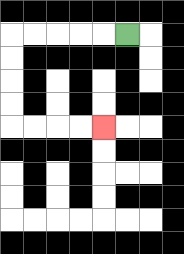{'start': '[5, 1]', 'end': '[4, 5]', 'path_directions': 'L,L,L,L,L,D,D,D,D,R,R,R,R', 'path_coordinates': '[[5, 1], [4, 1], [3, 1], [2, 1], [1, 1], [0, 1], [0, 2], [0, 3], [0, 4], [0, 5], [1, 5], [2, 5], [3, 5], [4, 5]]'}